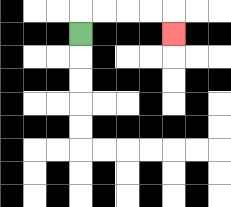{'start': '[3, 1]', 'end': '[7, 1]', 'path_directions': 'U,R,R,R,R,D', 'path_coordinates': '[[3, 1], [3, 0], [4, 0], [5, 0], [6, 0], [7, 0], [7, 1]]'}